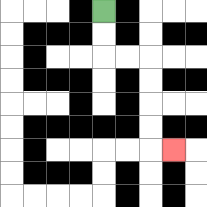{'start': '[4, 0]', 'end': '[7, 6]', 'path_directions': 'D,D,R,R,D,D,D,D,R', 'path_coordinates': '[[4, 0], [4, 1], [4, 2], [5, 2], [6, 2], [6, 3], [6, 4], [6, 5], [6, 6], [7, 6]]'}